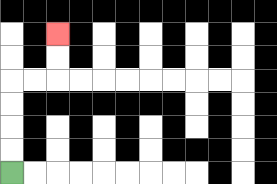{'start': '[0, 7]', 'end': '[2, 1]', 'path_directions': 'U,U,U,U,R,R,U,U', 'path_coordinates': '[[0, 7], [0, 6], [0, 5], [0, 4], [0, 3], [1, 3], [2, 3], [2, 2], [2, 1]]'}